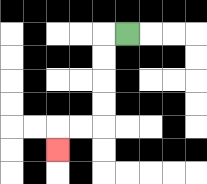{'start': '[5, 1]', 'end': '[2, 6]', 'path_directions': 'L,D,D,D,D,L,L,D', 'path_coordinates': '[[5, 1], [4, 1], [4, 2], [4, 3], [4, 4], [4, 5], [3, 5], [2, 5], [2, 6]]'}